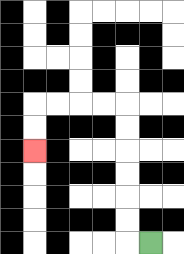{'start': '[6, 10]', 'end': '[1, 6]', 'path_directions': 'L,U,U,U,U,U,U,L,L,L,L,D,D', 'path_coordinates': '[[6, 10], [5, 10], [5, 9], [5, 8], [5, 7], [5, 6], [5, 5], [5, 4], [4, 4], [3, 4], [2, 4], [1, 4], [1, 5], [1, 6]]'}